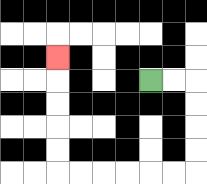{'start': '[6, 3]', 'end': '[2, 2]', 'path_directions': 'R,R,D,D,D,D,L,L,L,L,L,L,U,U,U,U,U', 'path_coordinates': '[[6, 3], [7, 3], [8, 3], [8, 4], [8, 5], [8, 6], [8, 7], [7, 7], [6, 7], [5, 7], [4, 7], [3, 7], [2, 7], [2, 6], [2, 5], [2, 4], [2, 3], [2, 2]]'}